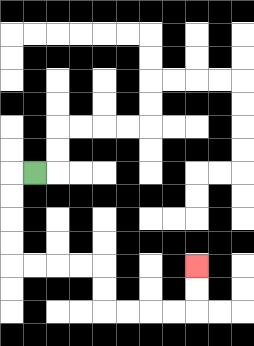{'start': '[1, 7]', 'end': '[8, 11]', 'path_directions': 'L,D,D,D,D,R,R,R,R,D,D,R,R,R,R,U,U', 'path_coordinates': '[[1, 7], [0, 7], [0, 8], [0, 9], [0, 10], [0, 11], [1, 11], [2, 11], [3, 11], [4, 11], [4, 12], [4, 13], [5, 13], [6, 13], [7, 13], [8, 13], [8, 12], [8, 11]]'}